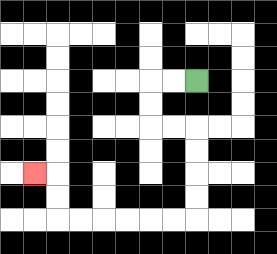{'start': '[8, 3]', 'end': '[1, 7]', 'path_directions': 'L,L,D,D,R,R,D,D,D,D,L,L,L,L,L,L,U,U,L', 'path_coordinates': '[[8, 3], [7, 3], [6, 3], [6, 4], [6, 5], [7, 5], [8, 5], [8, 6], [8, 7], [8, 8], [8, 9], [7, 9], [6, 9], [5, 9], [4, 9], [3, 9], [2, 9], [2, 8], [2, 7], [1, 7]]'}